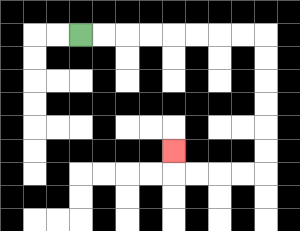{'start': '[3, 1]', 'end': '[7, 6]', 'path_directions': 'R,R,R,R,R,R,R,R,D,D,D,D,D,D,L,L,L,L,U', 'path_coordinates': '[[3, 1], [4, 1], [5, 1], [6, 1], [7, 1], [8, 1], [9, 1], [10, 1], [11, 1], [11, 2], [11, 3], [11, 4], [11, 5], [11, 6], [11, 7], [10, 7], [9, 7], [8, 7], [7, 7], [7, 6]]'}